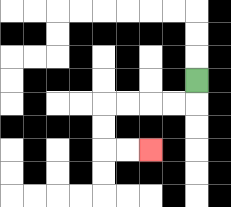{'start': '[8, 3]', 'end': '[6, 6]', 'path_directions': 'D,L,L,L,L,D,D,R,R', 'path_coordinates': '[[8, 3], [8, 4], [7, 4], [6, 4], [5, 4], [4, 4], [4, 5], [4, 6], [5, 6], [6, 6]]'}